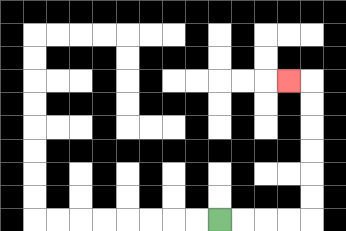{'start': '[9, 9]', 'end': '[12, 3]', 'path_directions': 'R,R,R,R,U,U,U,U,U,U,L', 'path_coordinates': '[[9, 9], [10, 9], [11, 9], [12, 9], [13, 9], [13, 8], [13, 7], [13, 6], [13, 5], [13, 4], [13, 3], [12, 3]]'}